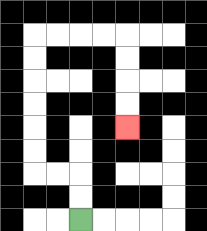{'start': '[3, 9]', 'end': '[5, 5]', 'path_directions': 'U,U,L,L,U,U,U,U,U,U,R,R,R,R,D,D,D,D', 'path_coordinates': '[[3, 9], [3, 8], [3, 7], [2, 7], [1, 7], [1, 6], [1, 5], [1, 4], [1, 3], [1, 2], [1, 1], [2, 1], [3, 1], [4, 1], [5, 1], [5, 2], [5, 3], [5, 4], [5, 5]]'}